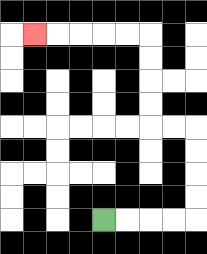{'start': '[4, 9]', 'end': '[1, 1]', 'path_directions': 'R,R,R,R,U,U,U,U,L,L,U,U,U,U,L,L,L,L,L', 'path_coordinates': '[[4, 9], [5, 9], [6, 9], [7, 9], [8, 9], [8, 8], [8, 7], [8, 6], [8, 5], [7, 5], [6, 5], [6, 4], [6, 3], [6, 2], [6, 1], [5, 1], [4, 1], [3, 1], [2, 1], [1, 1]]'}